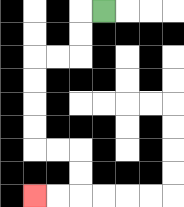{'start': '[4, 0]', 'end': '[1, 8]', 'path_directions': 'L,D,D,L,L,D,D,D,D,R,R,D,D,L,L', 'path_coordinates': '[[4, 0], [3, 0], [3, 1], [3, 2], [2, 2], [1, 2], [1, 3], [1, 4], [1, 5], [1, 6], [2, 6], [3, 6], [3, 7], [3, 8], [2, 8], [1, 8]]'}